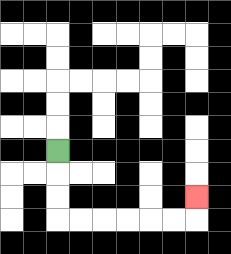{'start': '[2, 6]', 'end': '[8, 8]', 'path_directions': 'D,D,D,R,R,R,R,R,R,U', 'path_coordinates': '[[2, 6], [2, 7], [2, 8], [2, 9], [3, 9], [4, 9], [5, 9], [6, 9], [7, 9], [8, 9], [8, 8]]'}